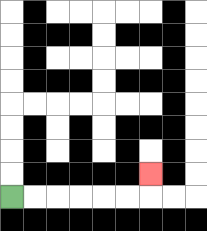{'start': '[0, 8]', 'end': '[6, 7]', 'path_directions': 'R,R,R,R,R,R,U', 'path_coordinates': '[[0, 8], [1, 8], [2, 8], [3, 8], [4, 8], [5, 8], [6, 8], [6, 7]]'}